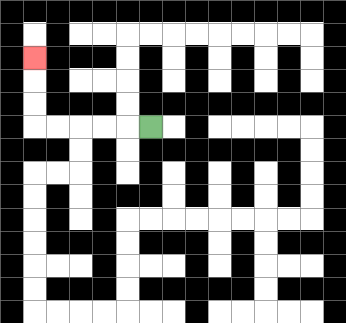{'start': '[6, 5]', 'end': '[1, 2]', 'path_directions': 'L,L,L,L,L,U,U,U', 'path_coordinates': '[[6, 5], [5, 5], [4, 5], [3, 5], [2, 5], [1, 5], [1, 4], [1, 3], [1, 2]]'}